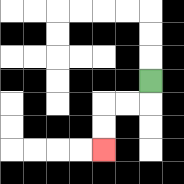{'start': '[6, 3]', 'end': '[4, 6]', 'path_directions': 'D,L,L,D,D', 'path_coordinates': '[[6, 3], [6, 4], [5, 4], [4, 4], [4, 5], [4, 6]]'}